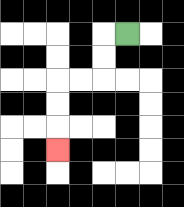{'start': '[5, 1]', 'end': '[2, 6]', 'path_directions': 'L,D,D,L,L,D,D,D', 'path_coordinates': '[[5, 1], [4, 1], [4, 2], [4, 3], [3, 3], [2, 3], [2, 4], [2, 5], [2, 6]]'}